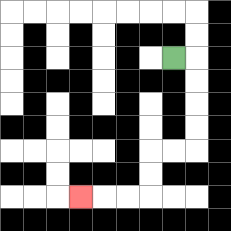{'start': '[7, 2]', 'end': '[3, 8]', 'path_directions': 'R,D,D,D,D,L,L,D,D,L,L,L', 'path_coordinates': '[[7, 2], [8, 2], [8, 3], [8, 4], [8, 5], [8, 6], [7, 6], [6, 6], [6, 7], [6, 8], [5, 8], [4, 8], [3, 8]]'}